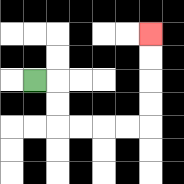{'start': '[1, 3]', 'end': '[6, 1]', 'path_directions': 'R,D,D,R,R,R,R,U,U,U,U', 'path_coordinates': '[[1, 3], [2, 3], [2, 4], [2, 5], [3, 5], [4, 5], [5, 5], [6, 5], [6, 4], [6, 3], [6, 2], [6, 1]]'}